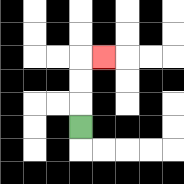{'start': '[3, 5]', 'end': '[4, 2]', 'path_directions': 'U,U,U,R', 'path_coordinates': '[[3, 5], [3, 4], [3, 3], [3, 2], [4, 2]]'}